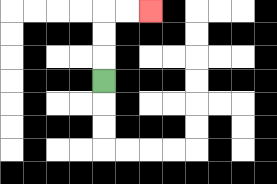{'start': '[4, 3]', 'end': '[6, 0]', 'path_directions': 'U,U,U,R,R', 'path_coordinates': '[[4, 3], [4, 2], [4, 1], [4, 0], [5, 0], [6, 0]]'}